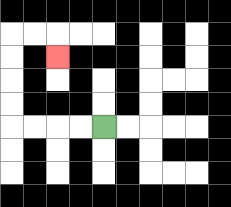{'start': '[4, 5]', 'end': '[2, 2]', 'path_directions': 'L,L,L,L,U,U,U,U,R,R,D', 'path_coordinates': '[[4, 5], [3, 5], [2, 5], [1, 5], [0, 5], [0, 4], [0, 3], [0, 2], [0, 1], [1, 1], [2, 1], [2, 2]]'}